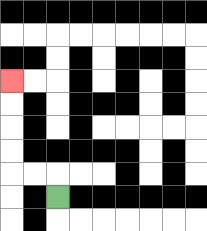{'start': '[2, 8]', 'end': '[0, 3]', 'path_directions': 'U,L,L,U,U,U,U', 'path_coordinates': '[[2, 8], [2, 7], [1, 7], [0, 7], [0, 6], [0, 5], [0, 4], [0, 3]]'}